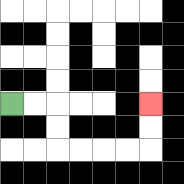{'start': '[0, 4]', 'end': '[6, 4]', 'path_directions': 'R,R,D,D,R,R,R,R,U,U', 'path_coordinates': '[[0, 4], [1, 4], [2, 4], [2, 5], [2, 6], [3, 6], [4, 6], [5, 6], [6, 6], [6, 5], [6, 4]]'}